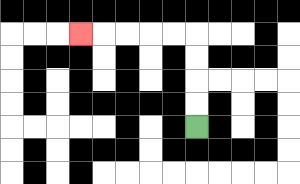{'start': '[8, 5]', 'end': '[3, 1]', 'path_directions': 'U,U,U,U,L,L,L,L,L', 'path_coordinates': '[[8, 5], [8, 4], [8, 3], [8, 2], [8, 1], [7, 1], [6, 1], [5, 1], [4, 1], [3, 1]]'}